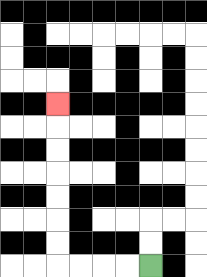{'start': '[6, 11]', 'end': '[2, 4]', 'path_directions': 'L,L,L,L,U,U,U,U,U,U,U', 'path_coordinates': '[[6, 11], [5, 11], [4, 11], [3, 11], [2, 11], [2, 10], [2, 9], [2, 8], [2, 7], [2, 6], [2, 5], [2, 4]]'}